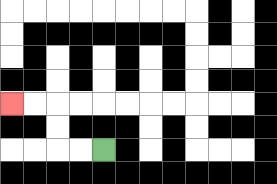{'start': '[4, 6]', 'end': '[0, 4]', 'path_directions': 'L,L,U,U,L,L', 'path_coordinates': '[[4, 6], [3, 6], [2, 6], [2, 5], [2, 4], [1, 4], [0, 4]]'}